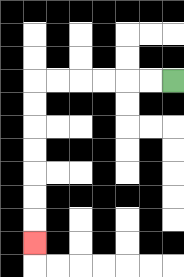{'start': '[7, 3]', 'end': '[1, 10]', 'path_directions': 'L,L,L,L,L,L,D,D,D,D,D,D,D', 'path_coordinates': '[[7, 3], [6, 3], [5, 3], [4, 3], [3, 3], [2, 3], [1, 3], [1, 4], [1, 5], [1, 6], [1, 7], [1, 8], [1, 9], [1, 10]]'}